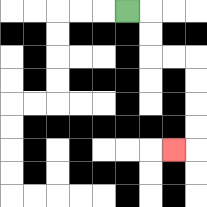{'start': '[5, 0]', 'end': '[7, 6]', 'path_directions': 'R,D,D,R,R,D,D,D,D,L', 'path_coordinates': '[[5, 0], [6, 0], [6, 1], [6, 2], [7, 2], [8, 2], [8, 3], [8, 4], [8, 5], [8, 6], [7, 6]]'}